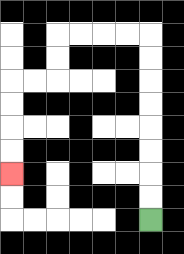{'start': '[6, 9]', 'end': '[0, 7]', 'path_directions': 'U,U,U,U,U,U,U,U,L,L,L,L,D,D,L,L,D,D,D,D', 'path_coordinates': '[[6, 9], [6, 8], [6, 7], [6, 6], [6, 5], [6, 4], [6, 3], [6, 2], [6, 1], [5, 1], [4, 1], [3, 1], [2, 1], [2, 2], [2, 3], [1, 3], [0, 3], [0, 4], [0, 5], [0, 6], [0, 7]]'}